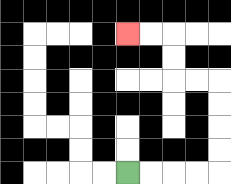{'start': '[5, 7]', 'end': '[5, 1]', 'path_directions': 'R,R,R,R,U,U,U,U,L,L,U,U,L,L', 'path_coordinates': '[[5, 7], [6, 7], [7, 7], [8, 7], [9, 7], [9, 6], [9, 5], [9, 4], [9, 3], [8, 3], [7, 3], [7, 2], [7, 1], [6, 1], [5, 1]]'}